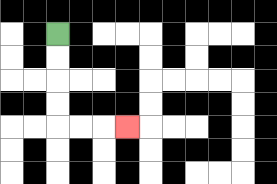{'start': '[2, 1]', 'end': '[5, 5]', 'path_directions': 'D,D,D,D,R,R,R', 'path_coordinates': '[[2, 1], [2, 2], [2, 3], [2, 4], [2, 5], [3, 5], [4, 5], [5, 5]]'}